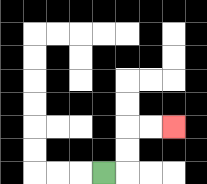{'start': '[4, 7]', 'end': '[7, 5]', 'path_directions': 'R,U,U,R,R', 'path_coordinates': '[[4, 7], [5, 7], [5, 6], [5, 5], [6, 5], [7, 5]]'}